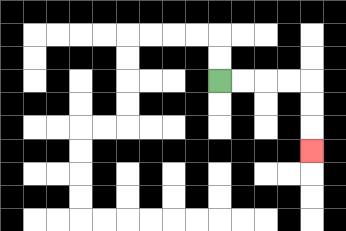{'start': '[9, 3]', 'end': '[13, 6]', 'path_directions': 'R,R,R,R,D,D,D', 'path_coordinates': '[[9, 3], [10, 3], [11, 3], [12, 3], [13, 3], [13, 4], [13, 5], [13, 6]]'}